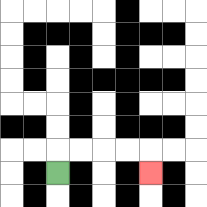{'start': '[2, 7]', 'end': '[6, 7]', 'path_directions': 'U,R,R,R,R,D', 'path_coordinates': '[[2, 7], [2, 6], [3, 6], [4, 6], [5, 6], [6, 6], [6, 7]]'}